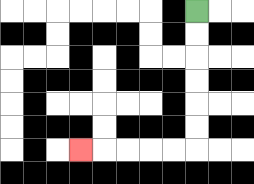{'start': '[8, 0]', 'end': '[3, 6]', 'path_directions': 'D,D,D,D,D,D,L,L,L,L,L', 'path_coordinates': '[[8, 0], [8, 1], [8, 2], [8, 3], [8, 4], [8, 5], [8, 6], [7, 6], [6, 6], [5, 6], [4, 6], [3, 6]]'}